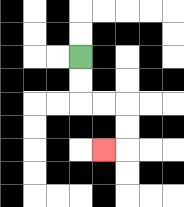{'start': '[3, 2]', 'end': '[4, 6]', 'path_directions': 'D,D,R,R,D,D,L', 'path_coordinates': '[[3, 2], [3, 3], [3, 4], [4, 4], [5, 4], [5, 5], [5, 6], [4, 6]]'}